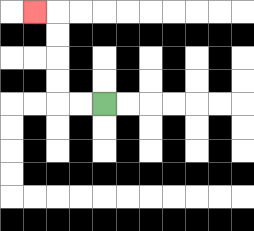{'start': '[4, 4]', 'end': '[1, 0]', 'path_directions': 'L,L,U,U,U,U,L', 'path_coordinates': '[[4, 4], [3, 4], [2, 4], [2, 3], [2, 2], [2, 1], [2, 0], [1, 0]]'}